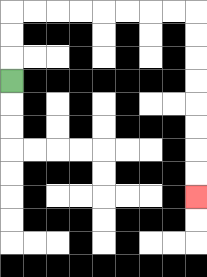{'start': '[0, 3]', 'end': '[8, 8]', 'path_directions': 'U,U,U,R,R,R,R,R,R,R,R,D,D,D,D,D,D,D,D', 'path_coordinates': '[[0, 3], [0, 2], [0, 1], [0, 0], [1, 0], [2, 0], [3, 0], [4, 0], [5, 0], [6, 0], [7, 0], [8, 0], [8, 1], [8, 2], [8, 3], [8, 4], [8, 5], [8, 6], [8, 7], [8, 8]]'}